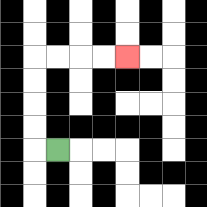{'start': '[2, 6]', 'end': '[5, 2]', 'path_directions': 'L,U,U,U,U,R,R,R,R', 'path_coordinates': '[[2, 6], [1, 6], [1, 5], [1, 4], [1, 3], [1, 2], [2, 2], [3, 2], [4, 2], [5, 2]]'}